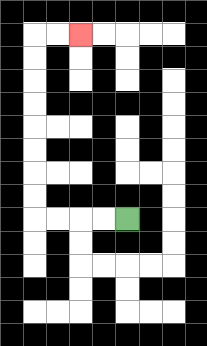{'start': '[5, 9]', 'end': '[3, 1]', 'path_directions': 'L,L,L,L,U,U,U,U,U,U,U,U,R,R', 'path_coordinates': '[[5, 9], [4, 9], [3, 9], [2, 9], [1, 9], [1, 8], [1, 7], [1, 6], [1, 5], [1, 4], [1, 3], [1, 2], [1, 1], [2, 1], [3, 1]]'}